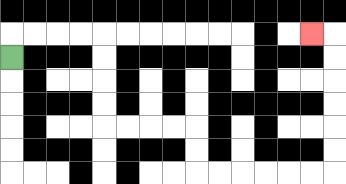{'start': '[0, 2]', 'end': '[13, 1]', 'path_directions': 'U,R,R,R,R,D,D,D,D,R,R,R,R,D,D,R,R,R,R,R,R,U,U,U,U,U,U,L', 'path_coordinates': '[[0, 2], [0, 1], [1, 1], [2, 1], [3, 1], [4, 1], [4, 2], [4, 3], [4, 4], [4, 5], [5, 5], [6, 5], [7, 5], [8, 5], [8, 6], [8, 7], [9, 7], [10, 7], [11, 7], [12, 7], [13, 7], [14, 7], [14, 6], [14, 5], [14, 4], [14, 3], [14, 2], [14, 1], [13, 1]]'}